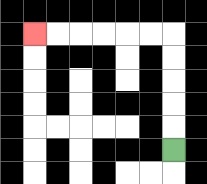{'start': '[7, 6]', 'end': '[1, 1]', 'path_directions': 'U,U,U,U,U,L,L,L,L,L,L', 'path_coordinates': '[[7, 6], [7, 5], [7, 4], [7, 3], [7, 2], [7, 1], [6, 1], [5, 1], [4, 1], [3, 1], [2, 1], [1, 1]]'}